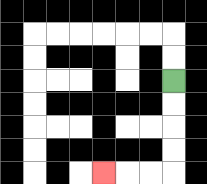{'start': '[7, 3]', 'end': '[4, 7]', 'path_directions': 'D,D,D,D,L,L,L', 'path_coordinates': '[[7, 3], [7, 4], [7, 5], [7, 6], [7, 7], [6, 7], [5, 7], [4, 7]]'}